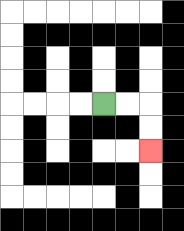{'start': '[4, 4]', 'end': '[6, 6]', 'path_directions': 'R,R,D,D', 'path_coordinates': '[[4, 4], [5, 4], [6, 4], [6, 5], [6, 6]]'}